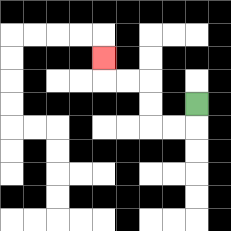{'start': '[8, 4]', 'end': '[4, 2]', 'path_directions': 'D,L,L,U,U,L,L,U', 'path_coordinates': '[[8, 4], [8, 5], [7, 5], [6, 5], [6, 4], [6, 3], [5, 3], [4, 3], [4, 2]]'}